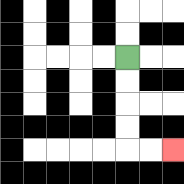{'start': '[5, 2]', 'end': '[7, 6]', 'path_directions': 'D,D,D,D,R,R', 'path_coordinates': '[[5, 2], [5, 3], [5, 4], [5, 5], [5, 6], [6, 6], [7, 6]]'}